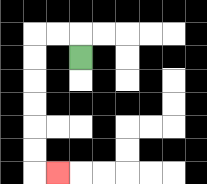{'start': '[3, 2]', 'end': '[2, 7]', 'path_directions': 'U,L,L,D,D,D,D,D,D,R', 'path_coordinates': '[[3, 2], [3, 1], [2, 1], [1, 1], [1, 2], [1, 3], [1, 4], [1, 5], [1, 6], [1, 7], [2, 7]]'}